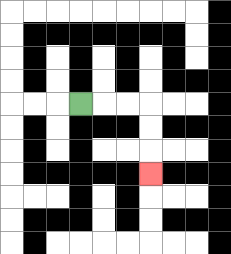{'start': '[3, 4]', 'end': '[6, 7]', 'path_directions': 'R,R,R,D,D,D', 'path_coordinates': '[[3, 4], [4, 4], [5, 4], [6, 4], [6, 5], [6, 6], [6, 7]]'}